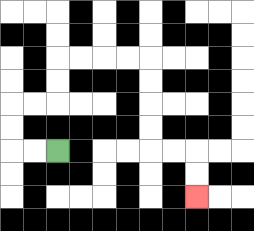{'start': '[2, 6]', 'end': '[8, 8]', 'path_directions': 'L,L,U,U,R,R,U,U,R,R,R,R,D,D,D,D,R,R,D,D', 'path_coordinates': '[[2, 6], [1, 6], [0, 6], [0, 5], [0, 4], [1, 4], [2, 4], [2, 3], [2, 2], [3, 2], [4, 2], [5, 2], [6, 2], [6, 3], [6, 4], [6, 5], [6, 6], [7, 6], [8, 6], [8, 7], [8, 8]]'}